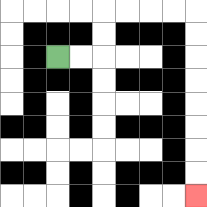{'start': '[2, 2]', 'end': '[8, 8]', 'path_directions': 'R,R,U,U,R,R,R,R,D,D,D,D,D,D,D,D', 'path_coordinates': '[[2, 2], [3, 2], [4, 2], [4, 1], [4, 0], [5, 0], [6, 0], [7, 0], [8, 0], [8, 1], [8, 2], [8, 3], [8, 4], [8, 5], [8, 6], [8, 7], [8, 8]]'}